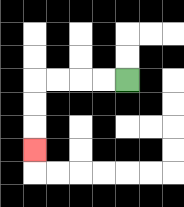{'start': '[5, 3]', 'end': '[1, 6]', 'path_directions': 'L,L,L,L,D,D,D', 'path_coordinates': '[[5, 3], [4, 3], [3, 3], [2, 3], [1, 3], [1, 4], [1, 5], [1, 6]]'}